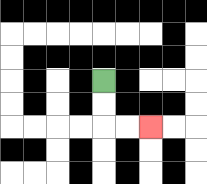{'start': '[4, 3]', 'end': '[6, 5]', 'path_directions': 'D,D,R,R', 'path_coordinates': '[[4, 3], [4, 4], [4, 5], [5, 5], [6, 5]]'}